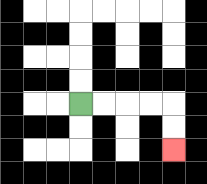{'start': '[3, 4]', 'end': '[7, 6]', 'path_directions': 'R,R,R,R,D,D', 'path_coordinates': '[[3, 4], [4, 4], [5, 4], [6, 4], [7, 4], [7, 5], [7, 6]]'}